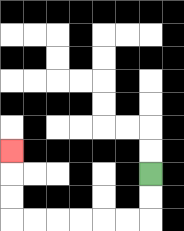{'start': '[6, 7]', 'end': '[0, 6]', 'path_directions': 'D,D,L,L,L,L,L,L,U,U,U', 'path_coordinates': '[[6, 7], [6, 8], [6, 9], [5, 9], [4, 9], [3, 9], [2, 9], [1, 9], [0, 9], [0, 8], [0, 7], [0, 6]]'}